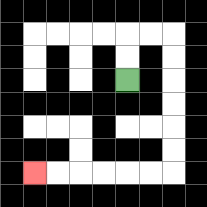{'start': '[5, 3]', 'end': '[1, 7]', 'path_directions': 'U,U,R,R,D,D,D,D,D,D,L,L,L,L,L,L', 'path_coordinates': '[[5, 3], [5, 2], [5, 1], [6, 1], [7, 1], [7, 2], [7, 3], [7, 4], [7, 5], [7, 6], [7, 7], [6, 7], [5, 7], [4, 7], [3, 7], [2, 7], [1, 7]]'}